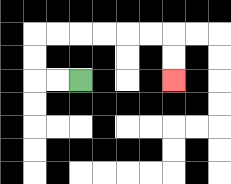{'start': '[3, 3]', 'end': '[7, 3]', 'path_directions': 'L,L,U,U,R,R,R,R,R,R,D,D', 'path_coordinates': '[[3, 3], [2, 3], [1, 3], [1, 2], [1, 1], [2, 1], [3, 1], [4, 1], [5, 1], [6, 1], [7, 1], [7, 2], [7, 3]]'}